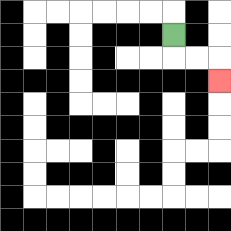{'start': '[7, 1]', 'end': '[9, 3]', 'path_directions': 'D,R,R,D', 'path_coordinates': '[[7, 1], [7, 2], [8, 2], [9, 2], [9, 3]]'}